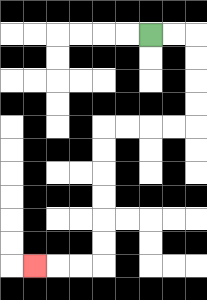{'start': '[6, 1]', 'end': '[1, 11]', 'path_directions': 'R,R,D,D,D,D,L,L,L,L,D,D,D,D,D,D,L,L,L', 'path_coordinates': '[[6, 1], [7, 1], [8, 1], [8, 2], [8, 3], [8, 4], [8, 5], [7, 5], [6, 5], [5, 5], [4, 5], [4, 6], [4, 7], [4, 8], [4, 9], [4, 10], [4, 11], [3, 11], [2, 11], [1, 11]]'}